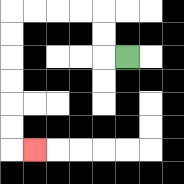{'start': '[5, 2]', 'end': '[1, 6]', 'path_directions': 'L,U,U,L,L,L,L,D,D,D,D,D,D,R', 'path_coordinates': '[[5, 2], [4, 2], [4, 1], [4, 0], [3, 0], [2, 0], [1, 0], [0, 0], [0, 1], [0, 2], [0, 3], [0, 4], [0, 5], [0, 6], [1, 6]]'}